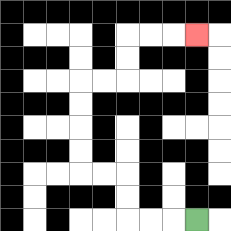{'start': '[8, 9]', 'end': '[8, 1]', 'path_directions': 'L,L,L,U,U,L,L,U,U,U,U,R,R,U,U,R,R,R', 'path_coordinates': '[[8, 9], [7, 9], [6, 9], [5, 9], [5, 8], [5, 7], [4, 7], [3, 7], [3, 6], [3, 5], [3, 4], [3, 3], [4, 3], [5, 3], [5, 2], [5, 1], [6, 1], [7, 1], [8, 1]]'}